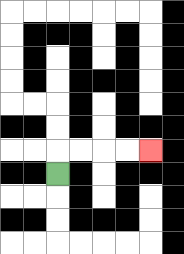{'start': '[2, 7]', 'end': '[6, 6]', 'path_directions': 'U,R,R,R,R', 'path_coordinates': '[[2, 7], [2, 6], [3, 6], [4, 6], [5, 6], [6, 6]]'}